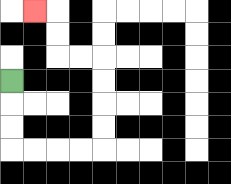{'start': '[0, 3]', 'end': '[1, 0]', 'path_directions': 'D,D,D,R,R,R,R,U,U,U,U,L,L,U,U,L', 'path_coordinates': '[[0, 3], [0, 4], [0, 5], [0, 6], [1, 6], [2, 6], [3, 6], [4, 6], [4, 5], [4, 4], [4, 3], [4, 2], [3, 2], [2, 2], [2, 1], [2, 0], [1, 0]]'}